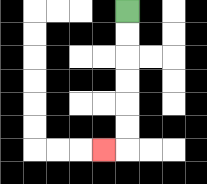{'start': '[5, 0]', 'end': '[4, 6]', 'path_directions': 'D,D,D,D,D,D,L', 'path_coordinates': '[[5, 0], [5, 1], [5, 2], [5, 3], [5, 4], [5, 5], [5, 6], [4, 6]]'}